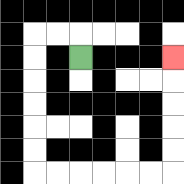{'start': '[3, 2]', 'end': '[7, 2]', 'path_directions': 'U,L,L,D,D,D,D,D,D,R,R,R,R,R,R,U,U,U,U,U', 'path_coordinates': '[[3, 2], [3, 1], [2, 1], [1, 1], [1, 2], [1, 3], [1, 4], [1, 5], [1, 6], [1, 7], [2, 7], [3, 7], [4, 7], [5, 7], [6, 7], [7, 7], [7, 6], [7, 5], [7, 4], [7, 3], [7, 2]]'}